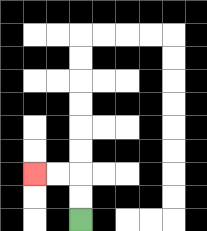{'start': '[3, 9]', 'end': '[1, 7]', 'path_directions': 'U,U,L,L', 'path_coordinates': '[[3, 9], [3, 8], [3, 7], [2, 7], [1, 7]]'}